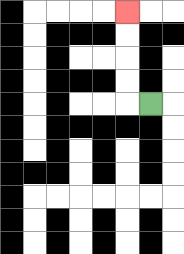{'start': '[6, 4]', 'end': '[5, 0]', 'path_directions': 'L,U,U,U,U', 'path_coordinates': '[[6, 4], [5, 4], [5, 3], [5, 2], [5, 1], [5, 0]]'}